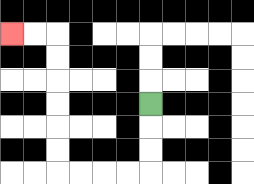{'start': '[6, 4]', 'end': '[0, 1]', 'path_directions': 'D,D,D,L,L,L,L,U,U,U,U,U,U,L,L', 'path_coordinates': '[[6, 4], [6, 5], [6, 6], [6, 7], [5, 7], [4, 7], [3, 7], [2, 7], [2, 6], [2, 5], [2, 4], [2, 3], [2, 2], [2, 1], [1, 1], [0, 1]]'}